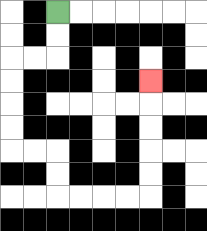{'start': '[2, 0]', 'end': '[6, 3]', 'path_directions': 'D,D,L,L,D,D,D,D,R,R,D,D,R,R,R,R,U,U,U,U,U', 'path_coordinates': '[[2, 0], [2, 1], [2, 2], [1, 2], [0, 2], [0, 3], [0, 4], [0, 5], [0, 6], [1, 6], [2, 6], [2, 7], [2, 8], [3, 8], [4, 8], [5, 8], [6, 8], [6, 7], [6, 6], [6, 5], [6, 4], [6, 3]]'}